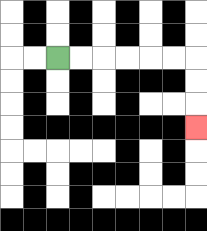{'start': '[2, 2]', 'end': '[8, 5]', 'path_directions': 'R,R,R,R,R,R,D,D,D', 'path_coordinates': '[[2, 2], [3, 2], [4, 2], [5, 2], [6, 2], [7, 2], [8, 2], [8, 3], [8, 4], [8, 5]]'}